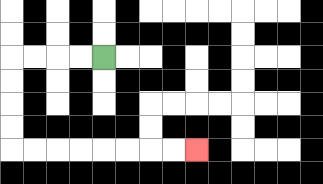{'start': '[4, 2]', 'end': '[8, 6]', 'path_directions': 'L,L,L,L,D,D,D,D,R,R,R,R,R,R,R,R', 'path_coordinates': '[[4, 2], [3, 2], [2, 2], [1, 2], [0, 2], [0, 3], [0, 4], [0, 5], [0, 6], [1, 6], [2, 6], [3, 6], [4, 6], [5, 6], [6, 6], [7, 6], [8, 6]]'}